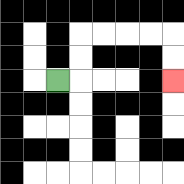{'start': '[2, 3]', 'end': '[7, 3]', 'path_directions': 'R,U,U,R,R,R,R,D,D', 'path_coordinates': '[[2, 3], [3, 3], [3, 2], [3, 1], [4, 1], [5, 1], [6, 1], [7, 1], [7, 2], [7, 3]]'}